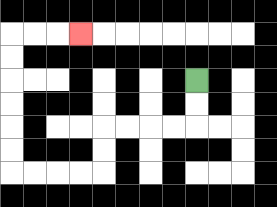{'start': '[8, 3]', 'end': '[3, 1]', 'path_directions': 'D,D,L,L,L,L,D,D,L,L,L,L,U,U,U,U,U,U,R,R,R', 'path_coordinates': '[[8, 3], [8, 4], [8, 5], [7, 5], [6, 5], [5, 5], [4, 5], [4, 6], [4, 7], [3, 7], [2, 7], [1, 7], [0, 7], [0, 6], [0, 5], [0, 4], [0, 3], [0, 2], [0, 1], [1, 1], [2, 1], [3, 1]]'}